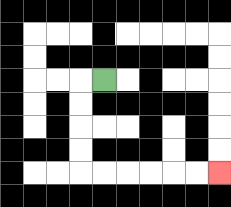{'start': '[4, 3]', 'end': '[9, 7]', 'path_directions': 'L,D,D,D,D,R,R,R,R,R,R', 'path_coordinates': '[[4, 3], [3, 3], [3, 4], [3, 5], [3, 6], [3, 7], [4, 7], [5, 7], [6, 7], [7, 7], [8, 7], [9, 7]]'}